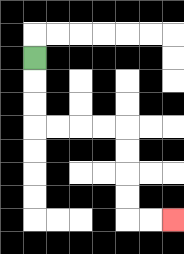{'start': '[1, 2]', 'end': '[7, 9]', 'path_directions': 'D,D,D,R,R,R,R,D,D,D,D,R,R', 'path_coordinates': '[[1, 2], [1, 3], [1, 4], [1, 5], [2, 5], [3, 5], [4, 5], [5, 5], [5, 6], [5, 7], [5, 8], [5, 9], [6, 9], [7, 9]]'}